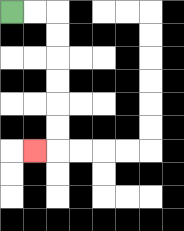{'start': '[0, 0]', 'end': '[1, 6]', 'path_directions': 'R,R,D,D,D,D,D,D,L', 'path_coordinates': '[[0, 0], [1, 0], [2, 0], [2, 1], [2, 2], [2, 3], [2, 4], [2, 5], [2, 6], [1, 6]]'}